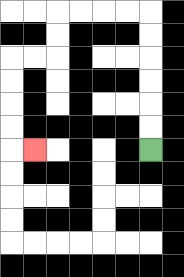{'start': '[6, 6]', 'end': '[1, 6]', 'path_directions': 'U,U,U,U,U,U,L,L,L,L,D,D,L,L,D,D,D,D,R', 'path_coordinates': '[[6, 6], [6, 5], [6, 4], [6, 3], [6, 2], [6, 1], [6, 0], [5, 0], [4, 0], [3, 0], [2, 0], [2, 1], [2, 2], [1, 2], [0, 2], [0, 3], [0, 4], [0, 5], [0, 6], [1, 6]]'}